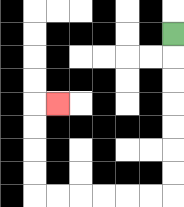{'start': '[7, 1]', 'end': '[2, 4]', 'path_directions': 'D,D,D,D,D,D,D,L,L,L,L,L,L,U,U,U,U,R', 'path_coordinates': '[[7, 1], [7, 2], [7, 3], [7, 4], [7, 5], [7, 6], [7, 7], [7, 8], [6, 8], [5, 8], [4, 8], [3, 8], [2, 8], [1, 8], [1, 7], [1, 6], [1, 5], [1, 4], [2, 4]]'}